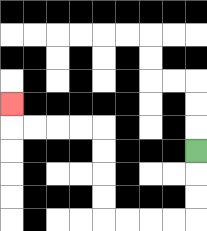{'start': '[8, 6]', 'end': '[0, 4]', 'path_directions': 'D,D,D,L,L,L,L,U,U,U,U,L,L,L,L,U', 'path_coordinates': '[[8, 6], [8, 7], [8, 8], [8, 9], [7, 9], [6, 9], [5, 9], [4, 9], [4, 8], [4, 7], [4, 6], [4, 5], [3, 5], [2, 5], [1, 5], [0, 5], [0, 4]]'}